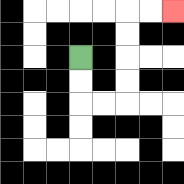{'start': '[3, 2]', 'end': '[7, 0]', 'path_directions': 'D,D,R,R,U,U,U,U,R,R', 'path_coordinates': '[[3, 2], [3, 3], [3, 4], [4, 4], [5, 4], [5, 3], [5, 2], [5, 1], [5, 0], [6, 0], [7, 0]]'}